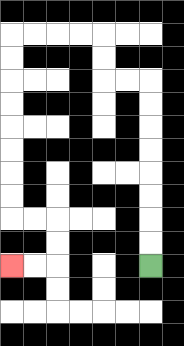{'start': '[6, 11]', 'end': '[0, 11]', 'path_directions': 'U,U,U,U,U,U,U,U,L,L,U,U,L,L,L,L,D,D,D,D,D,D,D,D,R,R,D,D,L,L', 'path_coordinates': '[[6, 11], [6, 10], [6, 9], [6, 8], [6, 7], [6, 6], [6, 5], [6, 4], [6, 3], [5, 3], [4, 3], [4, 2], [4, 1], [3, 1], [2, 1], [1, 1], [0, 1], [0, 2], [0, 3], [0, 4], [0, 5], [0, 6], [0, 7], [0, 8], [0, 9], [1, 9], [2, 9], [2, 10], [2, 11], [1, 11], [0, 11]]'}